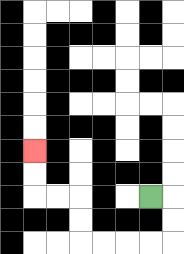{'start': '[6, 8]', 'end': '[1, 6]', 'path_directions': 'R,D,D,L,L,L,L,U,U,L,L,U,U', 'path_coordinates': '[[6, 8], [7, 8], [7, 9], [7, 10], [6, 10], [5, 10], [4, 10], [3, 10], [3, 9], [3, 8], [2, 8], [1, 8], [1, 7], [1, 6]]'}